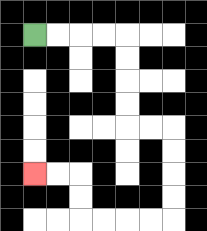{'start': '[1, 1]', 'end': '[1, 7]', 'path_directions': 'R,R,R,R,D,D,D,D,R,R,D,D,D,D,L,L,L,L,U,U,L,L', 'path_coordinates': '[[1, 1], [2, 1], [3, 1], [4, 1], [5, 1], [5, 2], [5, 3], [5, 4], [5, 5], [6, 5], [7, 5], [7, 6], [7, 7], [7, 8], [7, 9], [6, 9], [5, 9], [4, 9], [3, 9], [3, 8], [3, 7], [2, 7], [1, 7]]'}